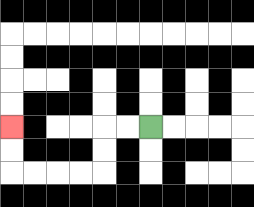{'start': '[6, 5]', 'end': '[0, 5]', 'path_directions': 'L,L,D,D,L,L,L,L,U,U', 'path_coordinates': '[[6, 5], [5, 5], [4, 5], [4, 6], [4, 7], [3, 7], [2, 7], [1, 7], [0, 7], [0, 6], [0, 5]]'}